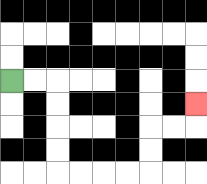{'start': '[0, 3]', 'end': '[8, 4]', 'path_directions': 'R,R,D,D,D,D,R,R,R,R,U,U,R,R,U', 'path_coordinates': '[[0, 3], [1, 3], [2, 3], [2, 4], [2, 5], [2, 6], [2, 7], [3, 7], [4, 7], [5, 7], [6, 7], [6, 6], [6, 5], [7, 5], [8, 5], [8, 4]]'}